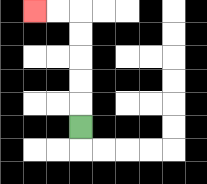{'start': '[3, 5]', 'end': '[1, 0]', 'path_directions': 'U,U,U,U,U,L,L', 'path_coordinates': '[[3, 5], [3, 4], [3, 3], [3, 2], [3, 1], [3, 0], [2, 0], [1, 0]]'}